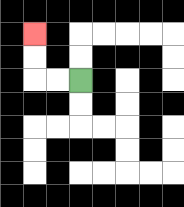{'start': '[3, 3]', 'end': '[1, 1]', 'path_directions': 'L,L,U,U', 'path_coordinates': '[[3, 3], [2, 3], [1, 3], [1, 2], [1, 1]]'}